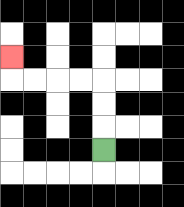{'start': '[4, 6]', 'end': '[0, 2]', 'path_directions': 'U,U,U,L,L,L,L,U', 'path_coordinates': '[[4, 6], [4, 5], [4, 4], [4, 3], [3, 3], [2, 3], [1, 3], [0, 3], [0, 2]]'}